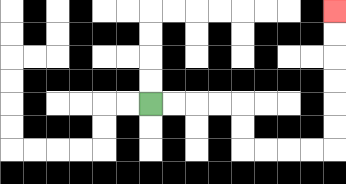{'start': '[6, 4]', 'end': '[14, 0]', 'path_directions': 'R,R,R,R,D,D,R,R,R,R,U,U,U,U,U,U', 'path_coordinates': '[[6, 4], [7, 4], [8, 4], [9, 4], [10, 4], [10, 5], [10, 6], [11, 6], [12, 6], [13, 6], [14, 6], [14, 5], [14, 4], [14, 3], [14, 2], [14, 1], [14, 0]]'}